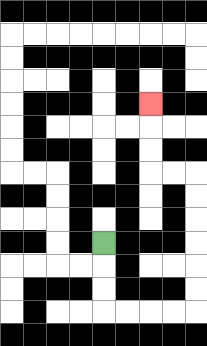{'start': '[4, 10]', 'end': '[6, 4]', 'path_directions': 'D,D,D,R,R,R,R,U,U,U,U,U,U,L,L,U,U,U', 'path_coordinates': '[[4, 10], [4, 11], [4, 12], [4, 13], [5, 13], [6, 13], [7, 13], [8, 13], [8, 12], [8, 11], [8, 10], [8, 9], [8, 8], [8, 7], [7, 7], [6, 7], [6, 6], [6, 5], [6, 4]]'}